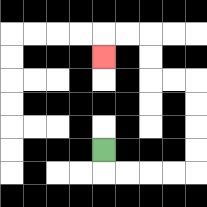{'start': '[4, 6]', 'end': '[4, 2]', 'path_directions': 'D,R,R,R,R,U,U,U,U,L,L,U,U,L,L,D', 'path_coordinates': '[[4, 6], [4, 7], [5, 7], [6, 7], [7, 7], [8, 7], [8, 6], [8, 5], [8, 4], [8, 3], [7, 3], [6, 3], [6, 2], [6, 1], [5, 1], [4, 1], [4, 2]]'}